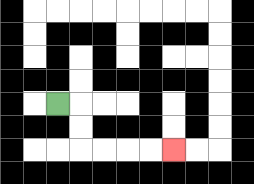{'start': '[2, 4]', 'end': '[7, 6]', 'path_directions': 'R,D,D,R,R,R,R', 'path_coordinates': '[[2, 4], [3, 4], [3, 5], [3, 6], [4, 6], [5, 6], [6, 6], [7, 6]]'}